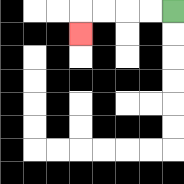{'start': '[7, 0]', 'end': '[3, 1]', 'path_directions': 'L,L,L,L,D', 'path_coordinates': '[[7, 0], [6, 0], [5, 0], [4, 0], [3, 0], [3, 1]]'}